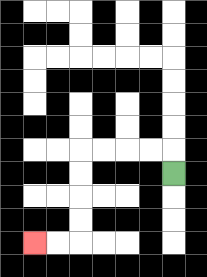{'start': '[7, 7]', 'end': '[1, 10]', 'path_directions': 'U,L,L,L,L,D,D,D,D,L,L', 'path_coordinates': '[[7, 7], [7, 6], [6, 6], [5, 6], [4, 6], [3, 6], [3, 7], [3, 8], [3, 9], [3, 10], [2, 10], [1, 10]]'}